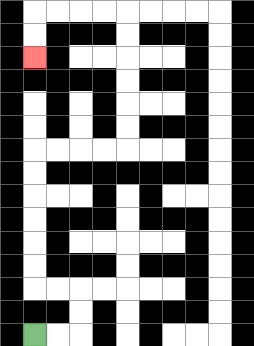{'start': '[1, 14]', 'end': '[1, 2]', 'path_directions': 'R,R,U,U,L,L,U,U,U,U,U,U,R,R,R,R,U,U,U,U,U,U,L,L,L,L,D,D', 'path_coordinates': '[[1, 14], [2, 14], [3, 14], [3, 13], [3, 12], [2, 12], [1, 12], [1, 11], [1, 10], [1, 9], [1, 8], [1, 7], [1, 6], [2, 6], [3, 6], [4, 6], [5, 6], [5, 5], [5, 4], [5, 3], [5, 2], [5, 1], [5, 0], [4, 0], [3, 0], [2, 0], [1, 0], [1, 1], [1, 2]]'}